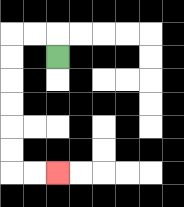{'start': '[2, 2]', 'end': '[2, 7]', 'path_directions': 'U,L,L,D,D,D,D,D,D,R,R', 'path_coordinates': '[[2, 2], [2, 1], [1, 1], [0, 1], [0, 2], [0, 3], [0, 4], [0, 5], [0, 6], [0, 7], [1, 7], [2, 7]]'}